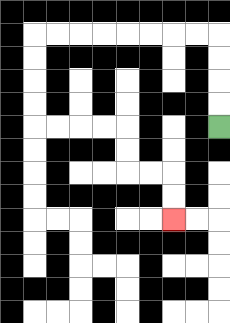{'start': '[9, 5]', 'end': '[7, 9]', 'path_directions': 'U,U,U,U,L,L,L,L,L,L,L,L,D,D,D,D,R,R,R,R,D,D,R,R,D,D', 'path_coordinates': '[[9, 5], [9, 4], [9, 3], [9, 2], [9, 1], [8, 1], [7, 1], [6, 1], [5, 1], [4, 1], [3, 1], [2, 1], [1, 1], [1, 2], [1, 3], [1, 4], [1, 5], [2, 5], [3, 5], [4, 5], [5, 5], [5, 6], [5, 7], [6, 7], [7, 7], [7, 8], [7, 9]]'}